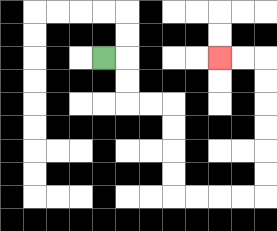{'start': '[4, 2]', 'end': '[9, 2]', 'path_directions': 'R,D,D,R,R,D,D,D,D,R,R,R,R,U,U,U,U,U,U,L,L', 'path_coordinates': '[[4, 2], [5, 2], [5, 3], [5, 4], [6, 4], [7, 4], [7, 5], [7, 6], [7, 7], [7, 8], [8, 8], [9, 8], [10, 8], [11, 8], [11, 7], [11, 6], [11, 5], [11, 4], [11, 3], [11, 2], [10, 2], [9, 2]]'}